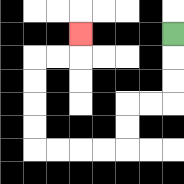{'start': '[7, 1]', 'end': '[3, 1]', 'path_directions': 'D,D,D,L,L,D,D,L,L,L,L,U,U,U,U,R,R,U', 'path_coordinates': '[[7, 1], [7, 2], [7, 3], [7, 4], [6, 4], [5, 4], [5, 5], [5, 6], [4, 6], [3, 6], [2, 6], [1, 6], [1, 5], [1, 4], [1, 3], [1, 2], [2, 2], [3, 2], [3, 1]]'}